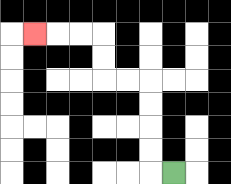{'start': '[7, 7]', 'end': '[1, 1]', 'path_directions': 'L,U,U,U,U,L,L,U,U,L,L,L', 'path_coordinates': '[[7, 7], [6, 7], [6, 6], [6, 5], [6, 4], [6, 3], [5, 3], [4, 3], [4, 2], [4, 1], [3, 1], [2, 1], [1, 1]]'}